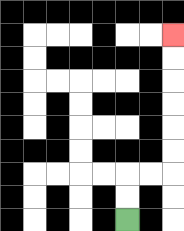{'start': '[5, 9]', 'end': '[7, 1]', 'path_directions': 'U,U,R,R,U,U,U,U,U,U', 'path_coordinates': '[[5, 9], [5, 8], [5, 7], [6, 7], [7, 7], [7, 6], [7, 5], [7, 4], [7, 3], [7, 2], [7, 1]]'}